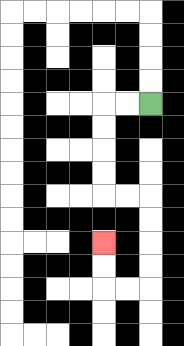{'start': '[6, 4]', 'end': '[4, 10]', 'path_directions': 'L,L,D,D,D,D,R,R,D,D,D,D,L,L,U,U', 'path_coordinates': '[[6, 4], [5, 4], [4, 4], [4, 5], [4, 6], [4, 7], [4, 8], [5, 8], [6, 8], [6, 9], [6, 10], [6, 11], [6, 12], [5, 12], [4, 12], [4, 11], [4, 10]]'}